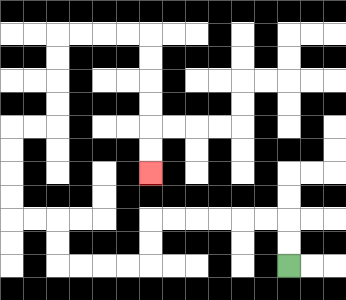{'start': '[12, 11]', 'end': '[6, 7]', 'path_directions': 'U,U,L,L,L,L,L,L,D,D,L,L,L,L,U,U,L,L,U,U,U,U,R,R,U,U,U,U,R,R,R,R,D,D,D,D,D,D', 'path_coordinates': '[[12, 11], [12, 10], [12, 9], [11, 9], [10, 9], [9, 9], [8, 9], [7, 9], [6, 9], [6, 10], [6, 11], [5, 11], [4, 11], [3, 11], [2, 11], [2, 10], [2, 9], [1, 9], [0, 9], [0, 8], [0, 7], [0, 6], [0, 5], [1, 5], [2, 5], [2, 4], [2, 3], [2, 2], [2, 1], [3, 1], [4, 1], [5, 1], [6, 1], [6, 2], [6, 3], [6, 4], [6, 5], [6, 6], [6, 7]]'}